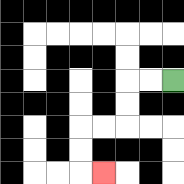{'start': '[7, 3]', 'end': '[4, 7]', 'path_directions': 'L,L,D,D,L,L,D,D,R', 'path_coordinates': '[[7, 3], [6, 3], [5, 3], [5, 4], [5, 5], [4, 5], [3, 5], [3, 6], [3, 7], [4, 7]]'}